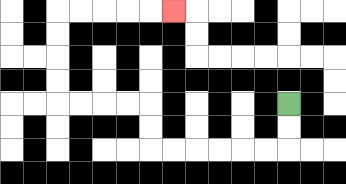{'start': '[12, 4]', 'end': '[7, 0]', 'path_directions': 'D,D,L,L,L,L,L,L,U,U,L,L,L,L,U,U,U,U,R,R,R,R,R', 'path_coordinates': '[[12, 4], [12, 5], [12, 6], [11, 6], [10, 6], [9, 6], [8, 6], [7, 6], [6, 6], [6, 5], [6, 4], [5, 4], [4, 4], [3, 4], [2, 4], [2, 3], [2, 2], [2, 1], [2, 0], [3, 0], [4, 0], [5, 0], [6, 0], [7, 0]]'}